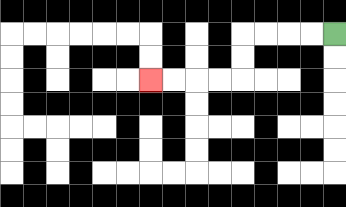{'start': '[14, 1]', 'end': '[6, 3]', 'path_directions': 'L,L,L,L,D,D,L,L,L,L', 'path_coordinates': '[[14, 1], [13, 1], [12, 1], [11, 1], [10, 1], [10, 2], [10, 3], [9, 3], [8, 3], [7, 3], [6, 3]]'}